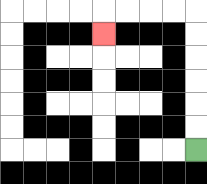{'start': '[8, 6]', 'end': '[4, 1]', 'path_directions': 'U,U,U,U,U,U,L,L,L,L,D', 'path_coordinates': '[[8, 6], [8, 5], [8, 4], [8, 3], [8, 2], [8, 1], [8, 0], [7, 0], [6, 0], [5, 0], [4, 0], [4, 1]]'}